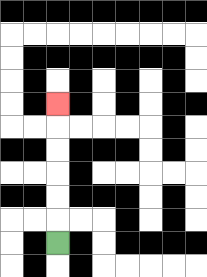{'start': '[2, 10]', 'end': '[2, 4]', 'path_directions': 'U,U,U,U,U,U', 'path_coordinates': '[[2, 10], [2, 9], [2, 8], [2, 7], [2, 6], [2, 5], [2, 4]]'}